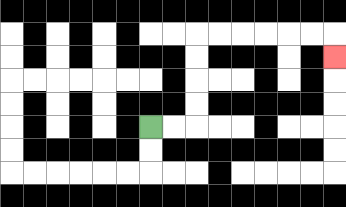{'start': '[6, 5]', 'end': '[14, 2]', 'path_directions': 'R,R,U,U,U,U,R,R,R,R,R,R,D', 'path_coordinates': '[[6, 5], [7, 5], [8, 5], [8, 4], [8, 3], [8, 2], [8, 1], [9, 1], [10, 1], [11, 1], [12, 1], [13, 1], [14, 1], [14, 2]]'}